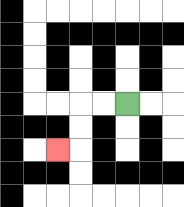{'start': '[5, 4]', 'end': '[2, 6]', 'path_directions': 'L,L,D,D,L', 'path_coordinates': '[[5, 4], [4, 4], [3, 4], [3, 5], [3, 6], [2, 6]]'}